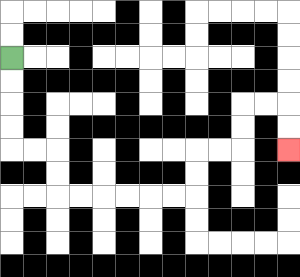{'start': '[0, 2]', 'end': '[12, 6]', 'path_directions': 'D,D,D,D,R,R,D,D,R,R,R,R,R,R,U,U,R,R,U,U,R,R,D,D', 'path_coordinates': '[[0, 2], [0, 3], [0, 4], [0, 5], [0, 6], [1, 6], [2, 6], [2, 7], [2, 8], [3, 8], [4, 8], [5, 8], [6, 8], [7, 8], [8, 8], [8, 7], [8, 6], [9, 6], [10, 6], [10, 5], [10, 4], [11, 4], [12, 4], [12, 5], [12, 6]]'}